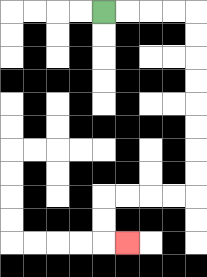{'start': '[4, 0]', 'end': '[5, 10]', 'path_directions': 'R,R,R,R,D,D,D,D,D,D,D,D,L,L,L,L,D,D,R', 'path_coordinates': '[[4, 0], [5, 0], [6, 0], [7, 0], [8, 0], [8, 1], [8, 2], [8, 3], [8, 4], [8, 5], [8, 6], [8, 7], [8, 8], [7, 8], [6, 8], [5, 8], [4, 8], [4, 9], [4, 10], [5, 10]]'}